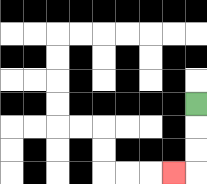{'start': '[8, 4]', 'end': '[7, 7]', 'path_directions': 'D,D,D,L', 'path_coordinates': '[[8, 4], [8, 5], [8, 6], [8, 7], [7, 7]]'}